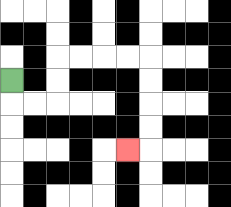{'start': '[0, 3]', 'end': '[5, 6]', 'path_directions': 'D,R,R,U,U,R,R,R,R,D,D,D,D,L', 'path_coordinates': '[[0, 3], [0, 4], [1, 4], [2, 4], [2, 3], [2, 2], [3, 2], [4, 2], [5, 2], [6, 2], [6, 3], [6, 4], [6, 5], [6, 6], [5, 6]]'}